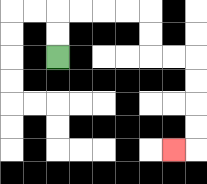{'start': '[2, 2]', 'end': '[7, 6]', 'path_directions': 'U,U,R,R,R,R,D,D,R,R,D,D,D,D,L', 'path_coordinates': '[[2, 2], [2, 1], [2, 0], [3, 0], [4, 0], [5, 0], [6, 0], [6, 1], [6, 2], [7, 2], [8, 2], [8, 3], [8, 4], [8, 5], [8, 6], [7, 6]]'}